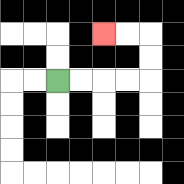{'start': '[2, 3]', 'end': '[4, 1]', 'path_directions': 'R,R,R,R,U,U,L,L', 'path_coordinates': '[[2, 3], [3, 3], [4, 3], [5, 3], [6, 3], [6, 2], [6, 1], [5, 1], [4, 1]]'}